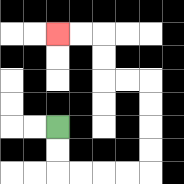{'start': '[2, 5]', 'end': '[2, 1]', 'path_directions': 'D,D,R,R,R,R,U,U,U,U,L,L,U,U,L,L', 'path_coordinates': '[[2, 5], [2, 6], [2, 7], [3, 7], [4, 7], [5, 7], [6, 7], [6, 6], [6, 5], [6, 4], [6, 3], [5, 3], [4, 3], [4, 2], [4, 1], [3, 1], [2, 1]]'}